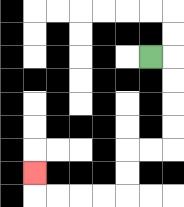{'start': '[6, 2]', 'end': '[1, 7]', 'path_directions': 'R,D,D,D,D,L,L,D,D,L,L,L,L,U', 'path_coordinates': '[[6, 2], [7, 2], [7, 3], [7, 4], [7, 5], [7, 6], [6, 6], [5, 6], [5, 7], [5, 8], [4, 8], [3, 8], [2, 8], [1, 8], [1, 7]]'}